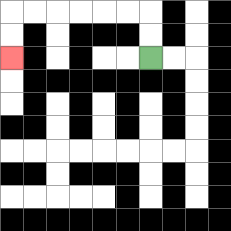{'start': '[6, 2]', 'end': '[0, 2]', 'path_directions': 'U,U,L,L,L,L,L,L,D,D', 'path_coordinates': '[[6, 2], [6, 1], [6, 0], [5, 0], [4, 0], [3, 0], [2, 0], [1, 0], [0, 0], [0, 1], [0, 2]]'}